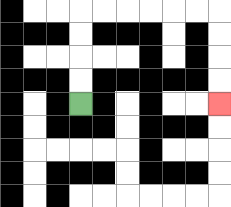{'start': '[3, 4]', 'end': '[9, 4]', 'path_directions': 'U,U,U,U,R,R,R,R,R,R,D,D,D,D', 'path_coordinates': '[[3, 4], [3, 3], [3, 2], [3, 1], [3, 0], [4, 0], [5, 0], [6, 0], [7, 0], [8, 0], [9, 0], [9, 1], [9, 2], [9, 3], [9, 4]]'}